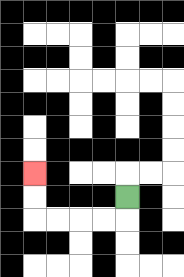{'start': '[5, 8]', 'end': '[1, 7]', 'path_directions': 'D,L,L,L,L,U,U', 'path_coordinates': '[[5, 8], [5, 9], [4, 9], [3, 9], [2, 9], [1, 9], [1, 8], [1, 7]]'}